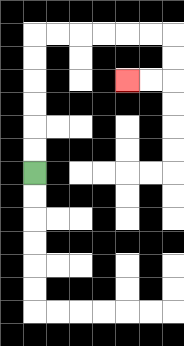{'start': '[1, 7]', 'end': '[5, 3]', 'path_directions': 'U,U,U,U,U,U,R,R,R,R,R,R,D,D,L,L', 'path_coordinates': '[[1, 7], [1, 6], [1, 5], [1, 4], [1, 3], [1, 2], [1, 1], [2, 1], [3, 1], [4, 1], [5, 1], [6, 1], [7, 1], [7, 2], [7, 3], [6, 3], [5, 3]]'}